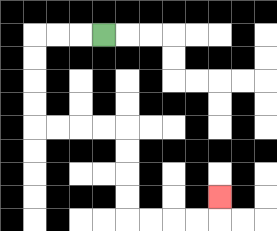{'start': '[4, 1]', 'end': '[9, 8]', 'path_directions': 'L,L,L,D,D,D,D,R,R,R,R,D,D,D,D,R,R,R,R,U', 'path_coordinates': '[[4, 1], [3, 1], [2, 1], [1, 1], [1, 2], [1, 3], [1, 4], [1, 5], [2, 5], [3, 5], [4, 5], [5, 5], [5, 6], [5, 7], [5, 8], [5, 9], [6, 9], [7, 9], [8, 9], [9, 9], [9, 8]]'}